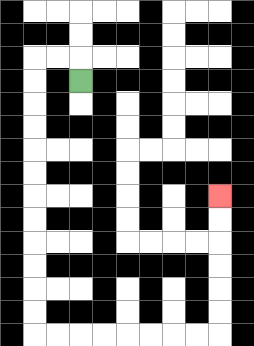{'start': '[3, 3]', 'end': '[9, 8]', 'path_directions': 'U,L,L,D,D,D,D,D,D,D,D,D,D,D,D,R,R,R,R,R,R,R,R,U,U,U,U,U,U', 'path_coordinates': '[[3, 3], [3, 2], [2, 2], [1, 2], [1, 3], [1, 4], [1, 5], [1, 6], [1, 7], [1, 8], [1, 9], [1, 10], [1, 11], [1, 12], [1, 13], [1, 14], [2, 14], [3, 14], [4, 14], [5, 14], [6, 14], [7, 14], [8, 14], [9, 14], [9, 13], [9, 12], [9, 11], [9, 10], [9, 9], [9, 8]]'}